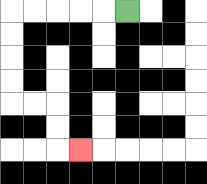{'start': '[5, 0]', 'end': '[3, 6]', 'path_directions': 'L,L,L,L,L,D,D,D,D,R,R,D,D,R', 'path_coordinates': '[[5, 0], [4, 0], [3, 0], [2, 0], [1, 0], [0, 0], [0, 1], [0, 2], [0, 3], [0, 4], [1, 4], [2, 4], [2, 5], [2, 6], [3, 6]]'}